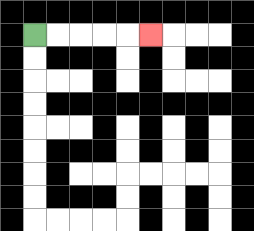{'start': '[1, 1]', 'end': '[6, 1]', 'path_directions': 'R,R,R,R,R', 'path_coordinates': '[[1, 1], [2, 1], [3, 1], [4, 1], [5, 1], [6, 1]]'}